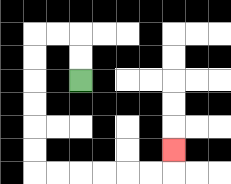{'start': '[3, 3]', 'end': '[7, 6]', 'path_directions': 'U,U,L,L,D,D,D,D,D,D,R,R,R,R,R,R,U', 'path_coordinates': '[[3, 3], [3, 2], [3, 1], [2, 1], [1, 1], [1, 2], [1, 3], [1, 4], [1, 5], [1, 6], [1, 7], [2, 7], [3, 7], [4, 7], [5, 7], [6, 7], [7, 7], [7, 6]]'}